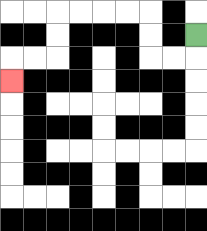{'start': '[8, 1]', 'end': '[0, 3]', 'path_directions': 'D,L,L,U,U,L,L,L,L,D,D,L,L,D', 'path_coordinates': '[[8, 1], [8, 2], [7, 2], [6, 2], [6, 1], [6, 0], [5, 0], [4, 0], [3, 0], [2, 0], [2, 1], [2, 2], [1, 2], [0, 2], [0, 3]]'}